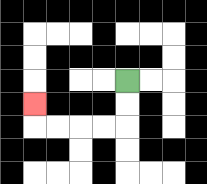{'start': '[5, 3]', 'end': '[1, 4]', 'path_directions': 'D,D,L,L,L,L,U', 'path_coordinates': '[[5, 3], [5, 4], [5, 5], [4, 5], [3, 5], [2, 5], [1, 5], [1, 4]]'}